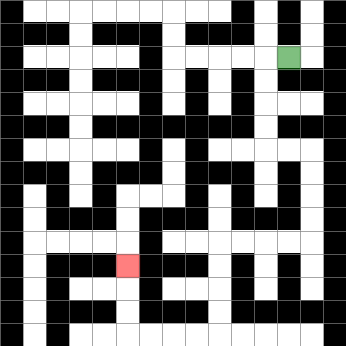{'start': '[12, 2]', 'end': '[5, 11]', 'path_directions': 'L,D,D,D,D,R,R,D,D,D,D,L,L,L,L,D,D,D,D,L,L,L,L,U,U,U', 'path_coordinates': '[[12, 2], [11, 2], [11, 3], [11, 4], [11, 5], [11, 6], [12, 6], [13, 6], [13, 7], [13, 8], [13, 9], [13, 10], [12, 10], [11, 10], [10, 10], [9, 10], [9, 11], [9, 12], [9, 13], [9, 14], [8, 14], [7, 14], [6, 14], [5, 14], [5, 13], [5, 12], [5, 11]]'}